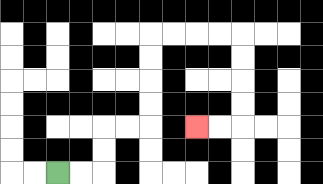{'start': '[2, 7]', 'end': '[8, 5]', 'path_directions': 'R,R,U,U,R,R,U,U,U,U,R,R,R,R,D,D,D,D,L,L', 'path_coordinates': '[[2, 7], [3, 7], [4, 7], [4, 6], [4, 5], [5, 5], [6, 5], [6, 4], [6, 3], [6, 2], [6, 1], [7, 1], [8, 1], [9, 1], [10, 1], [10, 2], [10, 3], [10, 4], [10, 5], [9, 5], [8, 5]]'}